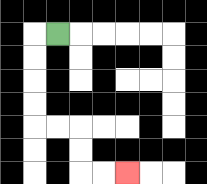{'start': '[2, 1]', 'end': '[5, 7]', 'path_directions': 'L,D,D,D,D,R,R,D,D,R,R', 'path_coordinates': '[[2, 1], [1, 1], [1, 2], [1, 3], [1, 4], [1, 5], [2, 5], [3, 5], [3, 6], [3, 7], [4, 7], [5, 7]]'}